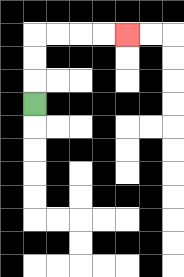{'start': '[1, 4]', 'end': '[5, 1]', 'path_directions': 'U,U,U,R,R,R,R', 'path_coordinates': '[[1, 4], [1, 3], [1, 2], [1, 1], [2, 1], [3, 1], [4, 1], [5, 1]]'}